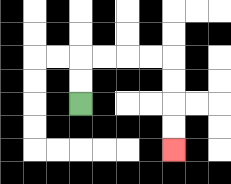{'start': '[3, 4]', 'end': '[7, 6]', 'path_directions': 'U,U,R,R,R,R,D,D,D,D', 'path_coordinates': '[[3, 4], [3, 3], [3, 2], [4, 2], [5, 2], [6, 2], [7, 2], [7, 3], [7, 4], [7, 5], [7, 6]]'}